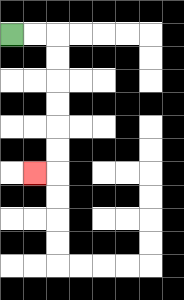{'start': '[0, 1]', 'end': '[1, 7]', 'path_directions': 'R,R,D,D,D,D,D,D,L', 'path_coordinates': '[[0, 1], [1, 1], [2, 1], [2, 2], [2, 3], [2, 4], [2, 5], [2, 6], [2, 7], [1, 7]]'}